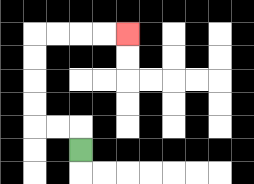{'start': '[3, 6]', 'end': '[5, 1]', 'path_directions': 'U,L,L,U,U,U,U,R,R,R,R', 'path_coordinates': '[[3, 6], [3, 5], [2, 5], [1, 5], [1, 4], [1, 3], [1, 2], [1, 1], [2, 1], [3, 1], [4, 1], [5, 1]]'}